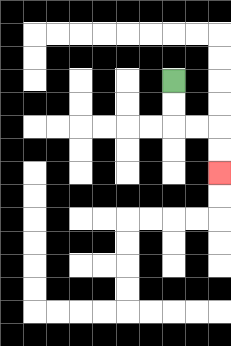{'start': '[7, 3]', 'end': '[9, 7]', 'path_directions': 'D,D,R,R,D,D', 'path_coordinates': '[[7, 3], [7, 4], [7, 5], [8, 5], [9, 5], [9, 6], [9, 7]]'}